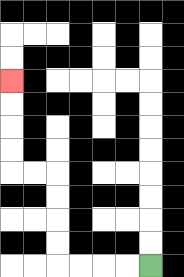{'start': '[6, 11]', 'end': '[0, 3]', 'path_directions': 'L,L,L,L,U,U,U,U,L,L,U,U,U,U', 'path_coordinates': '[[6, 11], [5, 11], [4, 11], [3, 11], [2, 11], [2, 10], [2, 9], [2, 8], [2, 7], [1, 7], [0, 7], [0, 6], [0, 5], [0, 4], [0, 3]]'}